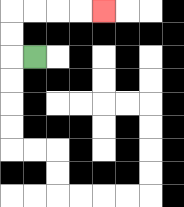{'start': '[1, 2]', 'end': '[4, 0]', 'path_directions': 'L,U,U,R,R,R,R', 'path_coordinates': '[[1, 2], [0, 2], [0, 1], [0, 0], [1, 0], [2, 0], [3, 0], [4, 0]]'}